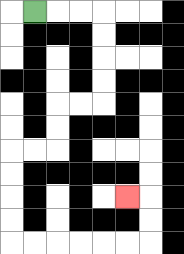{'start': '[1, 0]', 'end': '[5, 8]', 'path_directions': 'R,R,R,D,D,D,D,L,L,D,D,L,L,D,D,D,D,R,R,R,R,R,R,U,U,L', 'path_coordinates': '[[1, 0], [2, 0], [3, 0], [4, 0], [4, 1], [4, 2], [4, 3], [4, 4], [3, 4], [2, 4], [2, 5], [2, 6], [1, 6], [0, 6], [0, 7], [0, 8], [0, 9], [0, 10], [1, 10], [2, 10], [3, 10], [4, 10], [5, 10], [6, 10], [6, 9], [6, 8], [5, 8]]'}